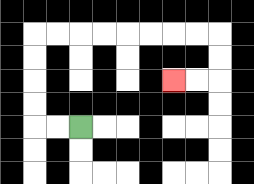{'start': '[3, 5]', 'end': '[7, 3]', 'path_directions': 'L,L,U,U,U,U,R,R,R,R,R,R,R,R,D,D,L,L', 'path_coordinates': '[[3, 5], [2, 5], [1, 5], [1, 4], [1, 3], [1, 2], [1, 1], [2, 1], [3, 1], [4, 1], [5, 1], [6, 1], [7, 1], [8, 1], [9, 1], [9, 2], [9, 3], [8, 3], [7, 3]]'}